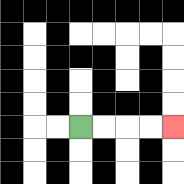{'start': '[3, 5]', 'end': '[7, 5]', 'path_directions': 'R,R,R,R', 'path_coordinates': '[[3, 5], [4, 5], [5, 5], [6, 5], [7, 5]]'}